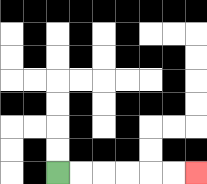{'start': '[2, 7]', 'end': '[8, 7]', 'path_directions': 'R,R,R,R,R,R', 'path_coordinates': '[[2, 7], [3, 7], [4, 7], [5, 7], [6, 7], [7, 7], [8, 7]]'}